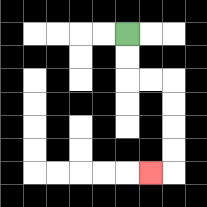{'start': '[5, 1]', 'end': '[6, 7]', 'path_directions': 'D,D,R,R,D,D,D,D,L', 'path_coordinates': '[[5, 1], [5, 2], [5, 3], [6, 3], [7, 3], [7, 4], [7, 5], [7, 6], [7, 7], [6, 7]]'}